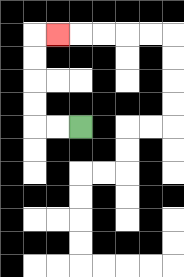{'start': '[3, 5]', 'end': '[2, 1]', 'path_directions': 'L,L,U,U,U,U,R', 'path_coordinates': '[[3, 5], [2, 5], [1, 5], [1, 4], [1, 3], [1, 2], [1, 1], [2, 1]]'}